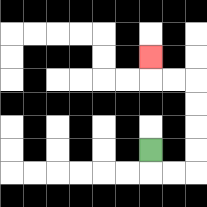{'start': '[6, 6]', 'end': '[6, 2]', 'path_directions': 'D,R,R,U,U,U,U,L,L,U', 'path_coordinates': '[[6, 6], [6, 7], [7, 7], [8, 7], [8, 6], [8, 5], [8, 4], [8, 3], [7, 3], [6, 3], [6, 2]]'}